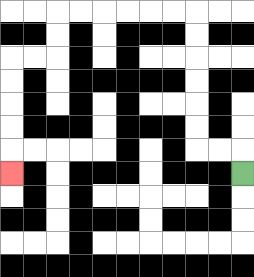{'start': '[10, 7]', 'end': '[0, 7]', 'path_directions': 'U,L,L,U,U,U,U,U,U,L,L,L,L,L,L,D,D,L,L,D,D,D,D,D', 'path_coordinates': '[[10, 7], [10, 6], [9, 6], [8, 6], [8, 5], [8, 4], [8, 3], [8, 2], [8, 1], [8, 0], [7, 0], [6, 0], [5, 0], [4, 0], [3, 0], [2, 0], [2, 1], [2, 2], [1, 2], [0, 2], [0, 3], [0, 4], [0, 5], [0, 6], [0, 7]]'}